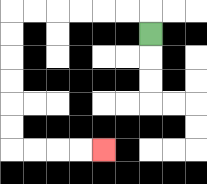{'start': '[6, 1]', 'end': '[4, 6]', 'path_directions': 'U,L,L,L,L,L,L,D,D,D,D,D,D,R,R,R,R', 'path_coordinates': '[[6, 1], [6, 0], [5, 0], [4, 0], [3, 0], [2, 0], [1, 0], [0, 0], [0, 1], [0, 2], [0, 3], [0, 4], [0, 5], [0, 6], [1, 6], [2, 6], [3, 6], [4, 6]]'}